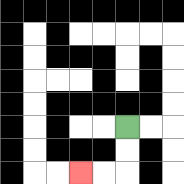{'start': '[5, 5]', 'end': '[3, 7]', 'path_directions': 'D,D,L,L', 'path_coordinates': '[[5, 5], [5, 6], [5, 7], [4, 7], [3, 7]]'}